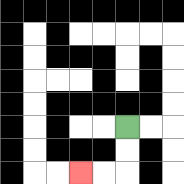{'start': '[5, 5]', 'end': '[3, 7]', 'path_directions': 'D,D,L,L', 'path_coordinates': '[[5, 5], [5, 6], [5, 7], [4, 7], [3, 7]]'}